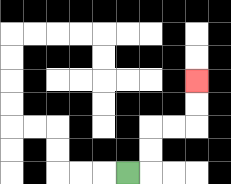{'start': '[5, 7]', 'end': '[8, 3]', 'path_directions': 'R,U,U,R,R,U,U', 'path_coordinates': '[[5, 7], [6, 7], [6, 6], [6, 5], [7, 5], [8, 5], [8, 4], [8, 3]]'}